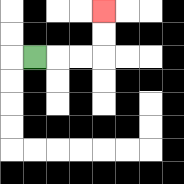{'start': '[1, 2]', 'end': '[4, 0]', 'path_directions': 'R,R,R,U,U', 'path_coordinates': '[[1, 2], [2, 2], [3, 2], [4, 2], [4, 1], [4, 0]]'}